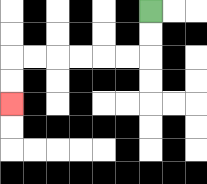{'start': '[6, 0]', 'end': '[0, 4]', 'path_directions': 'D,D,L,L,L,L,L,L,D,D', 'path_coordinates': '[[6, 0], [6, 1], [6, 2], [5, 2], [4, 2], [3, 2], [2, 2], [1, 2], [0, 2], [0, 3], [0, 4]]'}